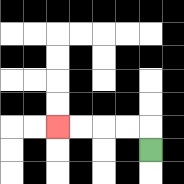{'start': '[6, 6]', 'end': '[2, 5]', 'path_directions': 'U,L,L,L,L', 'path_coordinates': '[[6, 6], [6, 5], [5, 5], [4, 5], [3, 5], [2, 5]]'}